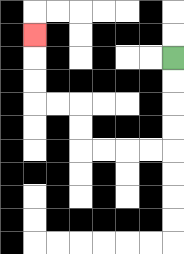{'start': '[7, 2]', 'end': '[1, 1]', 'path_directions': 'D,D,D,D,L,L,L,L,U,U,L,L,U,U,U', 'path_coordinates': '[[7, 2], [7, 3], [7, 4], [7, 5], [7, 6], [6, 6], [5, 6], [4, 6], [3, 6], [3, 5], [3, 4], [2, 4], [1, 4], [1, 3], [1, 2], [1, 1]]'}